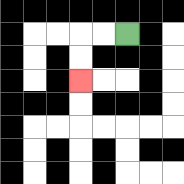{'start': '[5, 1]', 'end': '[3, 3]', 'path_directions': 'L,L,D,D', 'path_coordinates': '[[5, 1], [4, 1], [3, 1], [3, 2], [3, 3]]'}